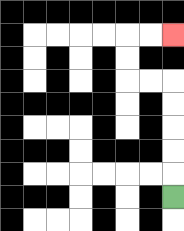{'start': '[7, 8]', 'end': '[7, 1]', 'path_directions': 'U,U,U,U,U,L,L,U,U,R,R', 'path_coordinates': '[[7, 8], [7, 7], [7, 6], [7, 5], [7, 4], [7, 3], [6, 3], [5, 3], [5, 2], [5, 1], [6, 1], [7, 1]]'}